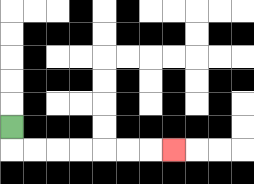{'start': '[0, 5]', 'end': '[7, 6]', 'path_directions': 'D,R,R,R,R,R,R,R', 'path_coordinates': '[[0, 5], [0, 6], [1, 6], [2, 6], [3, 6], [4, 6], [5, 6], [6, 6], [7, 6]]'}